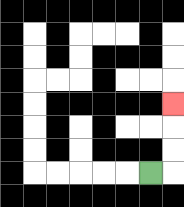{'start': '[6, 7]', 'end': '[7, 4]', 'path_directions': 'R,U,U,U', 'path_coordinates': '[[6, 7], [7, 7], [7, 6], [7, 5], [7, 4]]'}